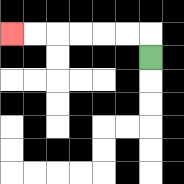{'start': '[6, 2]', 'end': '[0, 1]', 'path_directions': 'U,L,L,L,L,L,L', 'path_coordinates': '[[6, 2], [6, 1], [5, 1], [4, 1], [3, 1], [2, 1], [1, 1], [0, 1]]'}